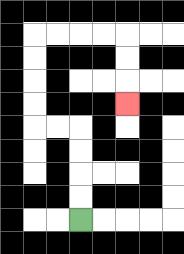{'start': '[3, 9]', 'end': '[5, 4]', 'path_directions': 'U,U,U,U,L,L,U,U,U,U,R,R,R,R,D,D,D', 'path_coordinates': '[[3, 9], [3, 8], [3, 7], [3, 6], [3, 5], [2, 5], [1, 5], [1, 4], [1, 3], [1, 2], [1, 1], [2, 1], [3, 1], [4, 1], [5, 1], [5, 2], [5, 3], [5, 4]]'}